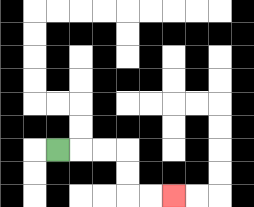{'start': '[2, 6]', 'end': '[7, 8]', 'path_directions': 'R,R,R,D,D,R,R', 'path_coordinates': '[[2, 6], [3, 6], [4, 6], [5, 6], [5, 7], [5, 8], [6, 8], [7, 8]]'}